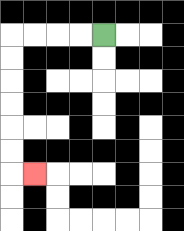{'start': '[4, 1]', 'end': '[1, 7]', 'path_directions': 'L,L,L,L,D,D,D,D,D,D,R', 'path_coordinates': '[[4, 1], [3, 1], [2, 1], [1, 1], [0, 1], [0, 2], [0, 3], [0, 4], [0, 5], [0, 6], [0, 7], [1, 7]]'}